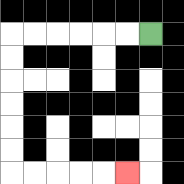{'start': '[6, 1]', 'end': '[5, 7]', 'path_directions': 'L,L,L,L,L,L,D,D,D,D,D,D,R,R,R,R,R', 'path_coordinates': '[[6, 1], [5, 1], [4, 1], [3, 1], [2, 1], [1, 1], [0, 1], [0, 2], [0, 3], [0, 4], [0, 5], [0, 6], [0, 7], [1, 7], [2, 7], [3, 7], [4, 7], [5, 7]]'}